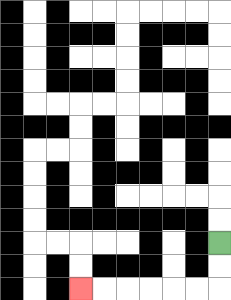{'start': '[9, 10]', 'end': '[3, 12]', 'path_directions': 'D,D,L,L,L,L,L,L', 'path_coordinates': '[[9, 10], [9, 11], [9, 12], [8, 12], [7, 12], [6, 12], [5, 12], [4, 12], [3, 12]]'}